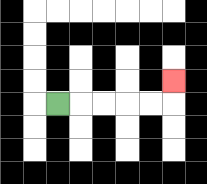{'start': '[2, 4]', 'end': '[7, 3]', 'path_directions': 'R,R,R,R,R,U', 'path_coordinates': '[[2, 4], [3, 4], [4, 4], [5, 4], [6, 4], [7, 4], [7, 3]]'}